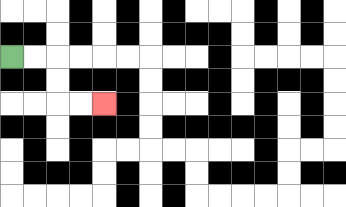{'start': '[0, 2]', 'end': '[4, 4]', 'path_directions': 'R,R,D,D,R,R', 'path_coordinates': '[[0, 2], [1, 2], [2, 2], [2, 3], [2, 4], [3, 4], [4, 4]]'}